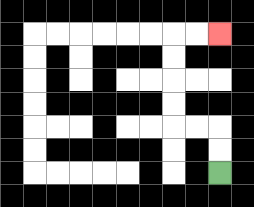{'start': '[9, 7]', 'end': '[9, 1]', 'path_directions': 'U,U,L,L,U,U,U,U,R,R', 'path_coordinates': '[[9, 7], [9, 6], [9, 5], [8, 5], [7, 5], [7, 4], [7, 3], [7, 2], [7, 1], [8, 1], [9, 1]]'}